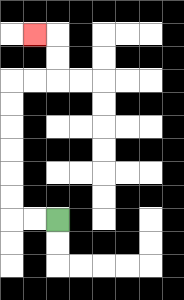{'start': '[2, 9]', 'end': '[1, 1]', 'path_directions': 'L,L,U,U,U,U,U,U,R,R,U,U,L', 'path_coordinates': '[[2, 9], [1, 9], [0, 9], [0, 8], [0, 7], [0, 6], [0, 5], [0, 4], [0, 3], [1, 3], [2, 3], [2, 2], [2, 1], [1, 1]]'}